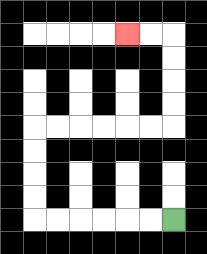{'start': '[7, 9]', 'end': '[5, 1]', 'path_directions': 'L,L,L,L,L,L,U,U,U,U,R,R,R,R,R,R,U,U,U,U,L,L', 'path_coordinates': '[[7, 9], [6, 9], [5, 9], [4, 9], [3, 9], [2, 9], [1, 9], [1, 8], [1, 7], [1, 6], [1, 5], [2, 5], [3, 5], [4, 5], [5, 5], [6, 5], [7, 5], [7, 4], [7, 3], [7, 2], [7, 1], [6, 1], [5, 1]]'}